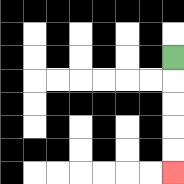{'start': '[7, 2]', 'end': '[7, 7]', 'path_directions': 'D,D,D,D,D', 'path_coordinates': '[[7, 2], [7, 3], [7, 4], [7, 5], [7, 6], [7, 7]]'}